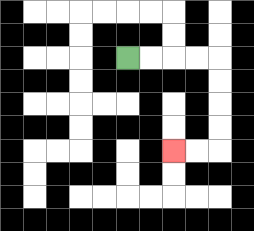{'start': '[5, 2]', 'end': '[7, 6]', 'path_directions': 'R,R,R,R,D,D,D,D,L,L', 'path_coordinates': '[[5, 2], [6, 2], [7, 2], [8, 2], [9, 2], [9, 3], [9, 4], [9, 5], [9, 6], [8, 6], [7, 6]]'}